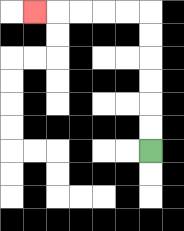{'start': '[6, 6]', 'end': '[1, 0]', 'path_directions': 'U,U,U,U,U,U,L,L,L,L,L', 'path_coordinates': '[[6, 6], [6, 5], [6, 4], [6, 3], [6, 2], [6, 1], [6, 0], [5, 0], [4, 0], [3, 0], [2, 0], [1, 0]]'}